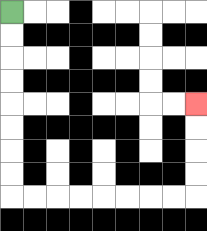{'start': '[0, 0]', 'end': '[8, 4]', 'path_directions': 'D,D,D,D,D,D,D,D,R,R,R,R,R,R,R,R,U,U,U,U', 'path_coordinates': '[[0, 0], [0, 1], [0, 2], [0, 3], [0, 4], [0, 5], [0, 6], [0, 7], [0, 8], [1, 8], [2, 8], [3, 8], [4, 8], [5, 8], [6, 8], [7, 8], [8, 8], [8, 7], [8, 6], [8, 5], [8, 4]]'}